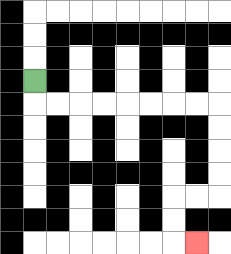{'start': '[1, 3]', 'end': '[8, 10]', 'path_directions': 'D,R,R,R,R,R,R,R,R,D,D,D,D,L,L,D,D,R', 'path_coordinates': '[[1, 3], [1, 4], [2, 4], [3, 4], [4, 4], [5, 4], [6, 4], [7, 4], [8, 4], [9, 4], [9, 5], [9, 6], [9, 7], [9, 8], [8, 8], [7, 8], [7, 9], [7, 10], [8, 10]]'}